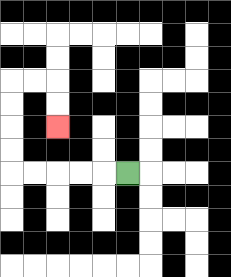{'start': '[5, 7]', 'end': '[2, 5]', 'path_directions': 'L,L,L,L,L,U,U,U,U,R,R,D,D', 'path_coordinates': '[[5, 7], [4, 7], [3, 7], [2, 7], [1, 7], [0, 7], [0, 6], [0, 5], [0, 4], [0, 3], [1, 3], [2, 3], [2, 4], [2, 5]]'}